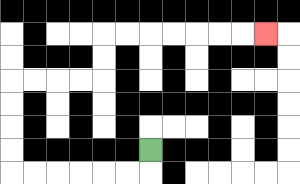{'start': '[6, 6]', 'end': '[11, 1]', 'path_directions': 'D,L,L,L,L,L,L,U,U,U,U,R,R,R,R,U,U,R,R,R,R,R,R,R', 'path_coordinates': '[[6, 6], [6, 7], [5, 7], [4, 7], [3, 7], [2, 7], [1, 7], [0, 7], [0, 6], [0, 5], [0, 4], [0, 3], [1, 3], [2, 3], [3, 3], [4, 3], [4, 2], [4, 1], [5, 1], [6, 1], [7, 1], [8, 1], [9, 1], [10, 1], [11, 1]]'}